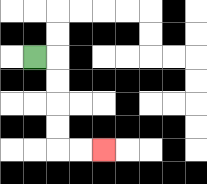{'start': '[1, 2]', 'end': '[4, 6]', 'path_directions': 'R,D,D,D,D,R,R', 'path_coordinates': '[[1, 2], [2, 2], [2, 3], [2, 4], [2, 5], [2, 6], [3, 6], [4, 6]]'}